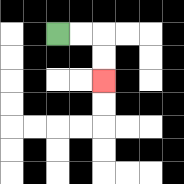{'start': '[2, 1]', 'end': '[4, 3]', 'path_directions': 'R,R,D,D', 'path_coordinates': '[[2, 1], [3, 1], [4, 1], [4, 2], [4, 3]]'}